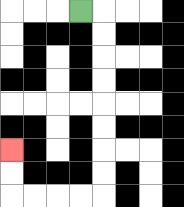{'start': '[3, 0]', 'end': '[0, 6]', 'path_directions': 'R,D,D,D,D,D,D,D,D,L,L,L,L,U,U', 'path_coordinates': '[[3, 0], [4, 0], [4, 1], [4, 2], [4, 3], [4, 4], [4, 5], [4, 6], [4, 7], [4, 8], [3, 8], [2, 8], [1, 8], [0, 8], [0, 7], [0, 6]]'}